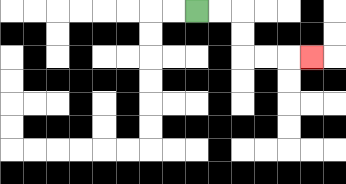{'start': '[8, 0]', 'end': '[13, 2]', 'path_directions': 'R,R,D,D,R,R,R', 'path_coordinates': '[[8, 0], [9, 0], [10, 0], [10, 1], [10, 2], [11, 2], [12, 2], [13, 2]]'}